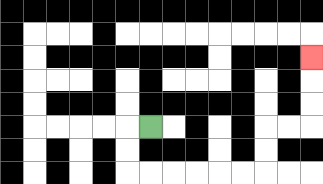{'start': '[6, 5]', 'end': '[13, 2]', 'path_directions': 'L,D,D,R,R,R,R,R,R,U,U,R,R,U,U,U', 'path_coordinates': '[[6, 5], [5, 5], [5, 6], [5, 7], [6, 7], [7, 7], [8, 7], [9, 7], [10, 7], [11, 7], [11, 6], [11, 5], [12, 5], [13, 5], [13, 4], [13, 3], [13, 2]]'}